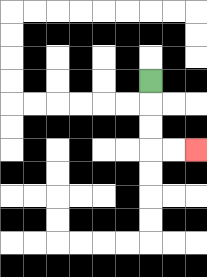{'start': '[6, 3]', 'end': '[8, 6]', 'path_directions': 'D,D,D,R,R', 'path_coordinates': '[[6, 3], [6, 4], [6, 5], [6, 6], [7, 6], [8, 6]]'}